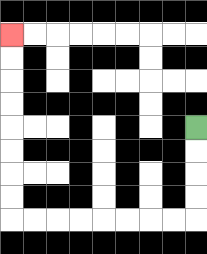{'start': '[8, 5]', 'end': '[0, 1]', 'path_directions': 'D,D,D,D,L,L,L,L,L,L,L,L,U,U,U,U,U,U,U,U', 'path_coordinates': '[[8, 5], [8, 6], [8, 7], [8, 8], [8, 9], [7, 9], [6, 9], [5, 9], [4, 9], [3, 9], [2, 9], [1, 9], [0, 9], [0, 8], [0, 7], [0, 6], [0, 5], [0, 4], [0, 3], [0, 2], [0, 1]]'}